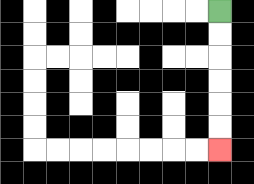{'start': '[9, 0]', 'end': '[9, 6]', 'path_directions': 'D,D,D,D,D,D', 'path_coordinates': '[[9, 0], [9, 1], [9, 2], [9, 3], [9, 4], [9, 5], [9, 6]]'}